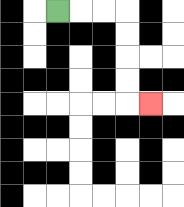{'start': '[2, 0]', 'end': '[6, 4]', 'path_directions': 'R,R,R,D,D,D,D,R', 'path_coordinates': '[[2, 0], [3, 0], [4, 0], [5, 0], [5, 1], [5, 2], [5, 3], [5, 4], [6, 4]]'}